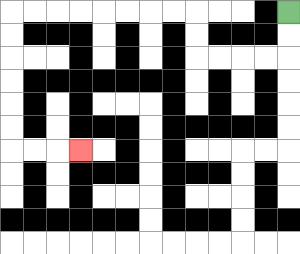{'start': '[12, 0]', 'end': '[3, 6]', 'path_directions': 'D,D,L,L,L,L,U,U,L,L,L,L,L,L,L,L,D,D,D,D,D,D,R,R,R', 'path_coordinates': '[[12, 0], [12, 1], [12, 2], [11, 2], [10, 2], [9, 2], [8, 2], [8, 1], [8, 0], [7, 0], [6, 0], [5, 0], [4, 0], [3, 0], [2, 0], [1, 0], [0, 0], [0, 1], [0, 2], [0, 3], [0, 4], [0, 5], [0, 6], [1, 6], [2, 6], [3, 6]]'}